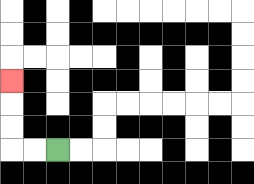{'start': '[2, 6]', 'end': '[0, 3]', 'path_directions': 'L,L,U,U,U', 'path_coordinates': '[[2, 6], [1, 6], [0, 6], [0, 5], [0, 4], [0, 3]]'}